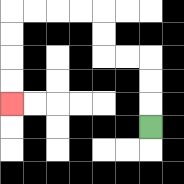{'start': '[6, 5]', 'end': '[0, 4]', 'path_directions': 'U,U,U,L,L,U,U,L,L,L,L,D,D,D,D', 'path_coordinates': '[[6, 5], [6, 4], [6, 3], [6, 2], [5, 2], [4, 2], [4, 1], [4, 0], [3, 0], [2, 0], [1, 0], [0, 0], [0, 1], [0, 2], [0, 3], [0, 4]]'}